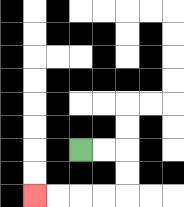{'start': '[3, 6]', 'end': '[1, 8]', 'path_directions': 'R,R,D,D,L,L,L,L', 'path_coordinates': '[[3, 6], [4, 6], [5, 6], [5, 7], [5, 8], [4, 8], [3, 8], [2, 8], [1, 8]]'}